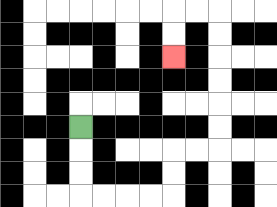{'start': '[3, 5]', 'end': '[7, 2]', 'path_directions': 'D,D,D,R,R,R,R,U,U,R,R,U,U,U,U,U,U,L,L,D,D', 'path_coordinates': '[[3, 5], [3, 6], [3, 7], [3, 8], [4, 8], [5, 8], [6, 8], [7, 8], [7, 7], [7, 6], [8, 6], [9, 6], [9, 5], [9, 4], [9, 3], [9, 2], [9, 1], [9, 0], [8, 0], [7, 0], [7, 1], [7, 2]]'}